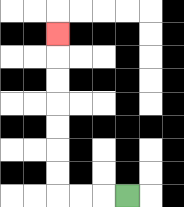{'start': '[5, 8]', 'end': '[2, 1]', 'path_directions': 'L,L,L,U,U,U,U,U,U,U', 'path_coordinates': '[[5, 8], [4, 8], [3, 8], [2, 8], [2, 7], [2, 6], [2, 5], [2, 4], [2, 3], [2, 2], [2, 1]]'}